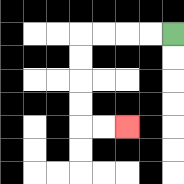{'start': '[7, 1]', 'end': '[5, 5]', 'path_directions': 'L,L,L,L,D,D,D,D,R,R', 'path_coordinates': '[[7, 1], [6, 1], [5, 1], [4, 1], [3, 1], [3, 2], [3, 3], [3, 4], [3, 5], [4, 5], [5, 5]]'}